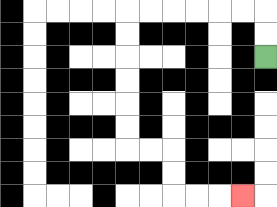{'start': '[11, 2]', 'end': '[10, 8]', 'path_directions': 'U,U,L,L,L,L,L,L,D,D,D,D,D,D,R,R,D,D,R,R,R', 'path_coordinates': '[[11, 2], [11, 1], [11, 0], [10, 0], [9, 0], [8, 0], [7, 0], [6, 0], [5, 0], [5, 1], [5, 2], [5, 3], [5, 4], [5, 5], [5, 6], [6, 6], [7, 6], [7, 7], [7, 8], [8, 8], [9, 8], [10, 8]]'}